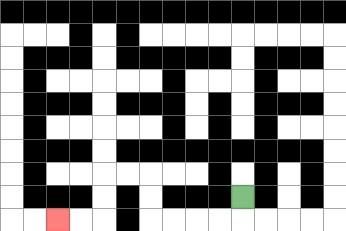{'start': '[10, 8]', 'end': '[2, 9]', 'path_directions': 'D,L,L,L,L,U,U,L,L,D,D,L,L', 'path_coordinates': '[[10, 8], [10, 9], [9, 9], [8, 9], [7, 9], [6, 9], [6, 8], [6, 7], [5, 7], [4, 7], [4, 8], [4, 9], [3, 9], [2, 9]]'}